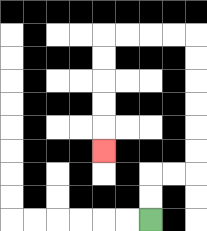{'start': '[6, 9]', 'end': '[4, 6]', 'path_directions': 'U,U,R,R,U,U,U,U,U,U,L,L,L,L,D,D,D,D,D', 'path_coordinates': '[[6, 9], [6, 8], [6, 7], [7, 7], [8, 7], [8, 6], [8, 5], [8, 4], [8, 3], [8, 2], [8, 1], [7, 1], [6, 1], [5, 1], [4, 1], [4, 2], [4, 3], [4, 4], [4, 5], [4, 6]]'}